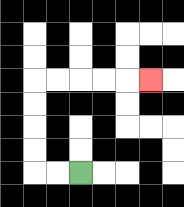{'start': '[3, 7]', 'end': '[6, 3]', 'path_directions': 'L,L,U,U,U,U,R,R,R,R,R', 'path_coordinates': '[[3, 7], [2, 7], [1, 7], [1, 6], [1, 5], [1, 4], [1, 3], [2, 3], [3, 3], [4, 3], [5, 3], [6, 3]]'}